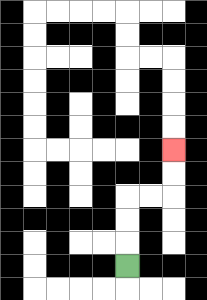{'start': '[5, 11]', 'end': '[7, 6]', 'path_directions': 'U,U,U,R,R,U,U', 'path_coordinates': '[[5, 11], [5, 10], [5, 9], [5, 8], [6, 8], [7, 8], [7, 7], [7, 6]]'}